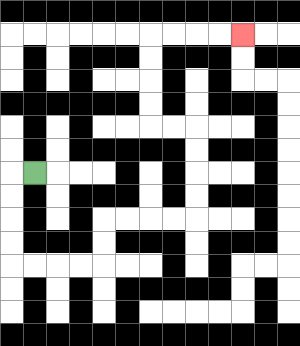{'start': '[1, 7]', 'end': '[10, 1]', 'path_directions': 'L,D,D,D,D,R,R,R,R,U,U,R,R,R,R,U,U,U,U,L,L,U,U,U,U,R,R,R,R', 'path_coordinates': '[[1, 7], [0, 7], [0, 8], [0, 9], [0, 10], [0, 11], [1, 11], [2, 11], [3, 11], [4, 11], [4, 10], [4, 9], [5, 9], [6, 9], [7, 9], [8, 9], [8, 8], [8, 7], [8, 6], [8, 5], [7, 5], [6, 5], [6, 4], [6, 3], [6, 2], [6, 1], [7, 1], [8, 1], [9, 1], [10, 1]]'}